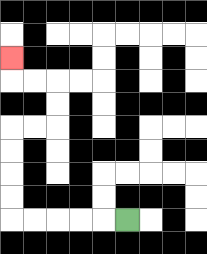{'start': '[5, 9]', 'end': '[0, 2]', 'path_directions': 'L,L,L,L,L,U,U,U,U,R,R,U,U,L,L,U', 'path_coordinates': '[[5, 9], [4, 9], [3, 9], [2, 9], [1, 9], [0, 9], [0, 8], [0, 7], [0, 6], [0, 5], [1, 5], [2, 5], [2, 4], [2, 3], [1, 3], [0, 3], [0, 2]]'}